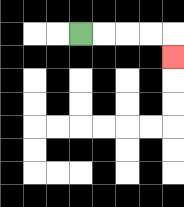{'start': '[3, 1]', 'end': '[7, 2]', 'path_directions': 'R,R,R,R,D', 'path_coordinates': '[[3, 1], [4, 1], [5, 1], [6, 1], [7, 1], [7, 2]]'}